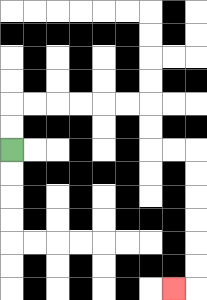{'start': '[0, 6]', 'end': '[7, 12]', 'path_directions': 'U,U,R,R,R,R,R,R,D,D,R,R,D,D,D,D,D,D,L', 'path_coordinates': '[[0, 6], [0, 5], [0, 4], [1, 4], [2, 4], [3, 4], [4, 4], [5, 4], [6, 4], [6, 5], [6, 6], [7, 6], [8, 6], [8, 7], [8, 8], [8, 9], [8, 10], [8, 11], [8, 12], [7, 12]]'}